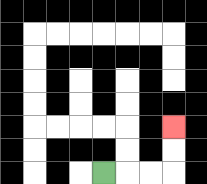{'start': '[4, 7]', 'end': '[7, 5]', 'path_directions': 'R,R,R,U,U', 'path_coordinates': '[[4, 7], [5, 7], [6, 7], [7, 7], [7, 6], [7, 5]]'}